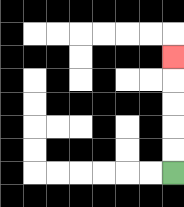{'start': '[7, 7]', 'end': '[7, 2]', 'path_directions': 'U,U,U,U,U', 'path_coordinates': '[[7, 7], [7, 6], [7, 5], [7, 4], [7, 3], [7, 2]]'}